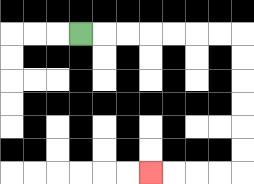{'start': '[3, 1]', 'end': '[6, 7]', 'path_directions': 'R,R,R,R,R,R,R,D,D,D,D,D,D,L,L,L,L', 'path_coordinates': '[[3, 1], [4, 1], [5, 1], [6, 1], [7, 1], [8, 1], [9, 1], [10, 1], [10, 2], [10, 3], [10, 4], [10, 5], [10, 6], [10, 7], [9, 7], [8, 7], [7, 7], [6, 7]]'}